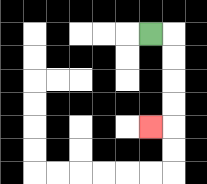{'start': '[6, 1]', 'end': '[6, 5]', 'path_directions': 'R,D,D,D,D,L', 'path_coordinates': '[[6, 1], [7, 1], [7, 2], [7, 3], [7, 4], [7, 5], [6, 5]]'}